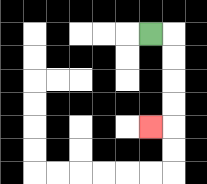{'start': '[6, 1]', 'end': '[6, 5]', 'path_directions': 'R,D,D,D,D,L', 'path_coordinates': '[[6, 1], [7, 1], [7, 2], [7, 3], [7, 4], [7, 5], [6, 5]]'}